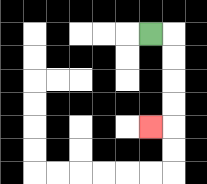{'start': '[6, 1]', 'end': '[6, 5]', 'path_directions': 'R,D,D,D,D,L', 'path_coordinates': '[[6, 1], [7, 1], [7, 2], [7, 3], [7, 4], [7, 5], [6, 5]]'}